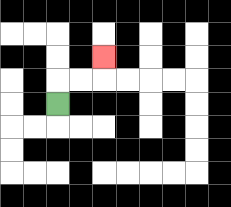{'start': '[2, 4]', 'end': '[4, 2]', 'path_directions': 'U,R,R,U', 'path_coordinates': '[[2, 4], [2, 3], [3, 3], [4, 3], [4, 2]]'}